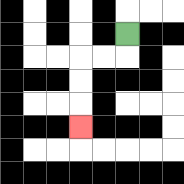{'start': '[5, 1]', 'end': '[3, 5]', 'path_directions': 'D,L,L,D,D,D', 'path_coordinates': '[[5, 1], [5, 2], [4, 2], [3, 2], [3, 3], [3, 4], [3, 5]]'}